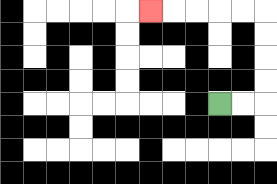{'start': '[9, 4]', 'end': '[6, 0]', 'path_directions': 'R,R,U,U,U,U,L,L,L,L,L', 'path_coordinates': '[[9, 4], [10, 4], [11, 4], [11, 3], [11, 2], [11, 1], [11, 0], [10, 0], [9, 0], [8, 0], [7, 0], [6, 0]]'}